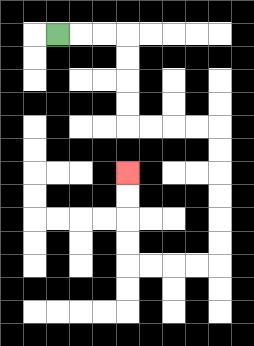{'start': '[2, 1]', 'end': '[5, 7]', 'path_directions': 'R,R,R,D,D,D,D,R,R,R,R,D,D,D,D,D,D,L,L,L,L,U,U,U,U', 'path_coordinates': '[[2, 1], [3, 1], [4, 1], [5, 1], [5, 2], [5, 3], [5, 4], [5, 5], [6, 5], [7, 5], [8, 5], [9, 5], [9, 6], [9, 7], [9, 8], [9, 9], [9, 10], [9, 11], [8, 11], [7, 11], [6, 11], [5, 11], [5, 10], [5, 9], [5, 8], [5, 7]]'}